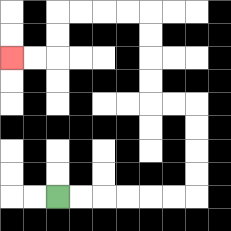{'start': '[2, 8]', 'end': '[0, 2]', 'path_directions': 'R,R,R,R,R,R,U,U,U,U,L,L,U,U,U,U,L,L,L,L,D,D,L,L', 'path_coordinates': '[[2, 8], [3, 8], [4, 8], [5, 8], [6, 8], [7, 8], [8, 8], [8, 7], [8, 6], [8, 5], [8, 4], [7, 4], [6, 4], [6, 3], [6, 2], [6, 1], [6, 0], [5, 0], [4, 0], [3, 0], [2, 0], [2, 1], [2, 2], [1, 2], [0, 2]]'}